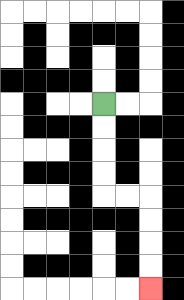{'start': '[4, 4]', 'end': '[6, 12]', 'path_directions': 'D,D,D,D,R,R,D,D,D,D', 'path_coordinates': '[[4, 4], [4, 5], [4, 6], [4, 7], [4, 8], [5, 8], [6, 8], [6, 9], [6, 10], [6, 11], [6, 12]]'}